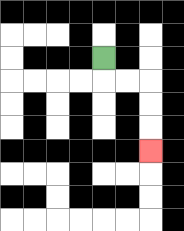{'start': '[4, 2]', 'end': '[6, 6]', 'path_directions': 'D,R,R,D,D,D', 'path_coordinates': '[[4, 2], [4, 3], [5, 3], [6, 3], [6, 4], [6, 5], [6, 6]]'}